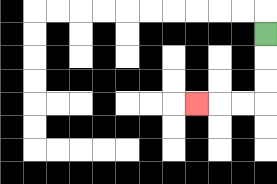{'start': '[11, 1]', 'end': '[8, 4]', 'path_directions': 'D,D,D,L,L,L', 'path_coordinates': '[[11, 1], [11, 2], [11, 3], [11, 4], [10, 4], [9, 4], [8, 4]]'}